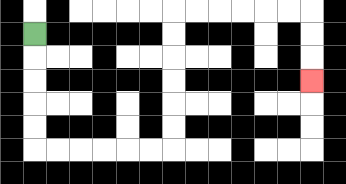{'start': '[1, 1]', 'end': '[13, 3]', 'path_directions': 'D,D,D,D,D,R,R,R,R,R,R,U,U,U,U,U,U,R,R,R,R,R,R,D,D,D', 'path_coordinates': '[[1, 1], [1, 2], [1, 3], [1, 4], [1, 5], [1, 6], [2, 6], [3, 6], [4, 6], [5, 6], [6, 6], [7, 6], [7, 5], [7, 4], [7, 3], [7, 2], [7, 1], [7, 0], [8, 0], [9, 0], [10, 0], [11, 0], [12, 0], [13, 0], [13, 1], [13, 2], [13, 3]]'}